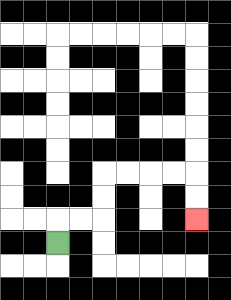{'start': '[2, 10]', 'end': '[8, 9]', 'path_directions': 'U,R,R,U,U,R,R,R,R,D,D', 'path_coordinates': '[[2, 10], [2, 9], [3, 9], [4, 9], [4, 8], [4, 7], [5, 7], [6, 7], [7, 7], [8, 7], [8, 8], [8, 9]]'}